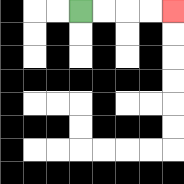{'start': '[3, 0]', 'end': '[7, 0]', 'path_directions': 'R,R,R,R', 'path_coordinates': '[[3, 0], [4, 0], [5, 0], [6, 0], [7, 0]]'}